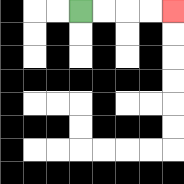{'start': '[3, 0]', 'end': '[7, 0]', 'path_directions': 'R,R,R,R', 'path_coordinates': '[[3, 0], [4, 0], [5, 0], [6, 0], [7, 0]]'}